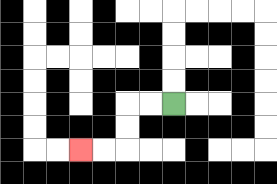{'start': '[7, 4]', 'end': '[3, 6]', 'path_directions': 'L,L,D,D,L,L', 'path_coordinates': '[[7, 4], [6, 4], [5, 4], [5, 5], [5, 6], [4, 6], [3, 6]]'}